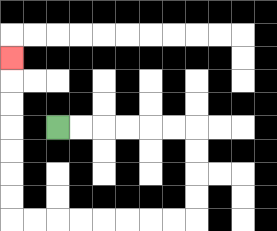{'start': '[2, 5]', 'end': '[0, 2]', 'path_directions': 'R,R,R,R,R,R,D,D,D,D,L,L,L,L,L,L,L,L,U,U,U,U,U,U,U', 'path_coordinates': '[[2, 5], [3, 5], [4, 5], [5, 5], [6, 5], [7, 5], [8, 5], [8, 6], [8, 7], [8, 8], [8, 9], [7, 9], [6, 9], [5, 9], [4, 9], [3, 9], [2, 9], [1, 9], [0, 9], [0, 8], [0, 7], [0, 6], [0, 5], [0, 4], [0, 3], [0, 2]]'}